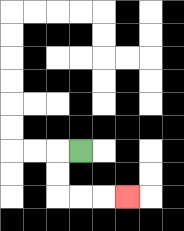{'start': '[3, 6]', 'end': '[5, 8]', 'path_directions': 'L,D,D,R,R,R', 'path_coordinates': '[[3, 6], [2, 6], [2, 7], [2, 8], [3, 8], [4, 8], [5, 8]]'}